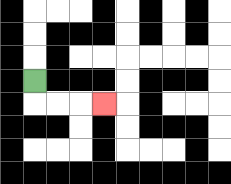{'start': '[1, 3]', 'end': '[4, 4]', 'path_directions': 'D,R,R,R', 'path_coordinates': '[[1, 3], [1, 4], [2, 4], [3, 4], [4, 4]]'}